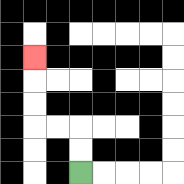{'start': '[3, 7]', 'end': '[1, 2]', 'path_directions': 'U,U,L,L,U,U,U', 'path_coordinates': '[[3, 7], [3, 6], [3, 5], [2, 5], [1, 5], [1, 4], [1, 3], [1, 2]]'}